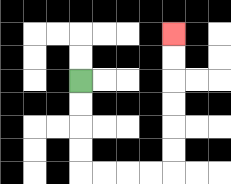{'start': '[3, 3]', 'end': '[7, 1]', 'path_directions': 'D,D,D,D,R,R,R,R,U,U,U,U,U,U', 'path_coordinates': '[[3, 3], [3, 4], [3, 5], [3, 6], [3, 7], [4, 7], [5, 7], [6, 7], [7, 7], [7, 6], [7, 5], [7, 4], [7, 3], [7, 2], [7, 1]]'}